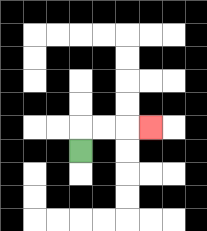{'start': '[3, 6]', 'end': '[6, 5]', 'path_directions': 'U,R,R,R', 'path_coordinates': '[[3, 6], [3, 5], [4, 5], [5, 5], [6, 5]]'}